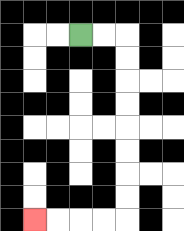{'start': '[3, 1]', 'end': '[1, 9]', 'path_directions': 'R,R,D,D,D,D,D,D,D,D,L,L,L,L', 'path_coordinates': '[[3, 1], [4, 1], [5, 1], [5, 2], [5, 3], [5, 4], [5, 5], [5, 6], [5, 7], [5, 8], [5, 9], [4, 9], [3, 9], [2, 9], [1, 9]]'}